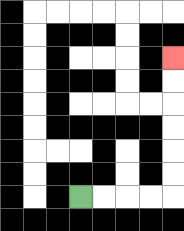{'start': '[3, 8]', 'end': '[7, 2]', 'path_directions': 'R,R,R,R,U,U,U,U,U,U', 'path_coordinates': '[[3, 8], [4, 8], [5, 8], [6, 8], [7, 8], [7, 7], [7, 6], [7, 5], [7, 4], [7, 3], [7, 2]]'}